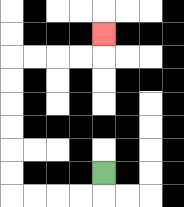{'start': '[4, 7]', 'end': '[4, 1]', 'path_directions': 'D,L,L,L,L,U,U,U,U,U,U,R,R,R,R,U', 'path_coordinates': '[[4, 7], [4, 8], [3, 8], [2, 8], [1, 8], [0, 8], [0, 7], [0, 6], [0, 5], [0, 4], [0, 3], [0, 2], [1, 2], [2, 2], [3, 2], [4, 2], [4, 1]]'}